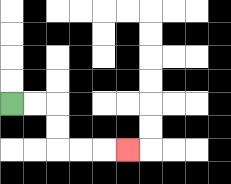{'start': '[0, 4]', 'end': '[5, 6]', 'path_directions': 'R,R,D,D,R,R,R', 'path_coordinates': '[[0, 4], [1, 4], [2, 4], [2, 5], [2, 6], [3, 6], [4, 6], [5, 6]]'}